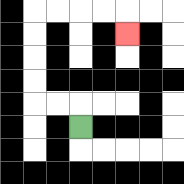{'start': '[3, 5]', 'end': '[5, 1]', 'path_directions': 'U,L,L,U,U,U,U,R,R,R,R,D', 'path_coordinates': '[[3, 5], [3, 4], [2, 4], [1, 4], [1, 3], [1, 2], [1, 1], [1, 0], [2, 0], [3, 0], [4, 0], [5, 0], [5, 1]]'}